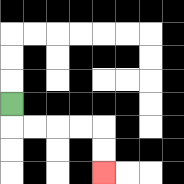{'start': '[0, 4]', 'end': '[4, 7]', 'path_directions': 'D,R,R,R,R,D,D', 'path_coordinates': '[[0, 4], [0, 5], [1, 5], [2, 5], [3, 5], [4, 5], [4, 6], [4, 7]]'}